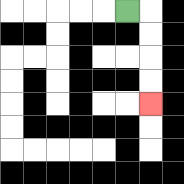{'start': '[5, 0]', 'end': '[6, 4]', 'path_directions': 'R,D,D,D,D', 'path_coordinates': '[[5, 0], [6, 0], [6, 1], [6, 2], [6, 3], [6, 4]]'}